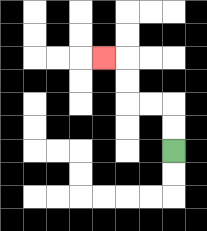{'start': '[7, 6]', 'end': '[4, 2]', 'path_directions': 'U,U,L,L,U,U,L', 'path_coordinates': '[[7, 6], [7, 5], [7, 4], [6, 4], [5, 4], [5, 3], [5, 2], [4, 2]]'}